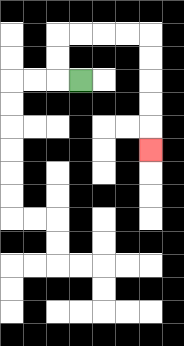{'start': '[3, 3]', 'end': '[6, 6]', 'path_directions': 'L,U,U,R,R,R,R,D,D,D,D,D', 'path_coordinates': '[[3, 3], [2, 3], [2, 2], [2, 1], [3, 1], [4, 1], [5, 1], [6, 1], [6, 2], [6, 3], [6, 4], [6, 5], [6, 6]]'}